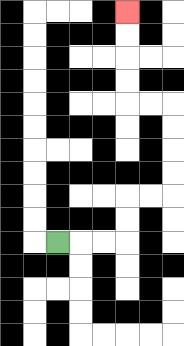{'start': '[2, 10]', 'end': '[5, 0]', 'path_directions': 'R,R,R,U,U,R,R,U,U,U,U,L,L,U,U,U,U', 'path_coordinates': '[[2, 10], [3, 10], [4, 10], [5, 10], [5, 9], [5, 8], [6, 8], [7, 8], [7, 7], [7, 6], [7, 5], [7, 4], [6, 4], [5, 4], [5, 3], [5, 2], [5, 1], [5, 0]]'}